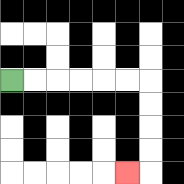{'start': '[0, 3]', 'end': '[5, 7]', 'path_directions': 'R,R,R,R,R,R,D,D,D,D,L', 'path_coordinates': '[[0, 3], [1, 3], [2, 3], [3, 3], [4, 3], [5, 3], [6, 3], [6, 4], [6, 5], [6, 6], [6, 7], [5, 7]]'}